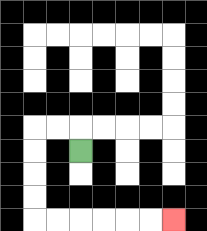{'start': '[3, 6]', 'end': '[7, 9]', 'path_directions': 'U,L,L,D,D,D,D,R,R,R,R,R,R', 'path_coordinates': '[[3, 6], [3, 5], [2, 5], [1, 5], [1, 6], [1, 7], [1, 8], [1, 9], [2, 9], [3, 9], [4, 9], [5, 9], [6, 9], [7, 9]]'}